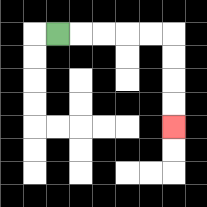{'start': '[2, 1]', 'end': '[7, 5]', 'path_directions': 'R,R,R,R,R,D,D,D,D', 'path_coordinates': '[[2, 1], [3, 1], [4, 1], [5, 1], [6, 1], [7, 1], [7, 2], [7, 3], [7, 4], [7, 5]]'}